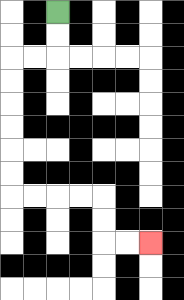{'start': '[2, 0]', 'end': '[6, 10]', 'path_directions': 'D,D,L,L,D,D,D,D,D,D,R,R,R,R,D,D,R,R', 'path_coordinates': '[[2, 0], [2, 1], [2, 2], [1, 2], [0, 2], [0, 3], [0, 4], [0, 5], [0, 6], [0, 7], [0, 8], [1, 8], [2, 8], [3, 8], [4, 8], [4, 9], [4, 10], [5, 10], [6, 10]]'}